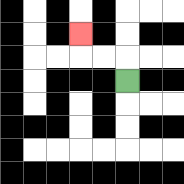{'start': '[5, 3]', 'end': '[3, 1]', 'path_directions': 'U,L,L,U', 'path_coordinates': '[[5, 3], [5, 2], [4, 2], [3, 2], [3, 1]]'}